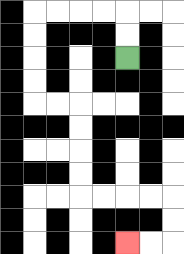{'start': '[5, 2]', 'end': '[5, 10]', 'path_directions': 'U,U,L,L,L,L,D,D,D,D,R,R,D,D,D,D,R,R,R,R,D,D,L,L', 'path_coordinates': '[[5, 2], [5, 1], [5, 0], [4, 0], [3, 0], [2, 0], [1, 0], [1, 1], [1, 2], [1, 3], [1, 4], [2, 4], [3, 4], [3, 5], [3, 6], [3, 7], [3, 8], [4, 8], [5, 8], [6, 8], [7, 8], [7, 9], [7, 10], [6, 10], [5, 10]]'}